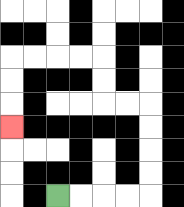{'start': '[2, 8]', 'end': '[0, 5]', 'path_directions': 'R,R,R,R,U,U,U,U,L,L,U,U,L,L,L,L,D,D,D', 'path_coordinates': '[[2, 8], [3, 8], [4, 8], [5, 8], [6, 8], [6, 7], [6, 6], [6, 5], [6, 4], [5, 4], [4, 4], [4, 3], [4, 2], [3, 2], [2, 2], [1, 2], [0, 2], [0, 3], [0, 4], [0, 5]]'}